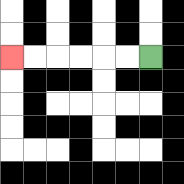{'start': '[6, 2]', 'end': '[0, 2]', 'path_directions': 'L,L,L,L,L,L', 'path_coordinates': '[[6, 2], [5, 2], [4, 2], [3, 2], [2, 2], [1, 2], [0, 2]]'}